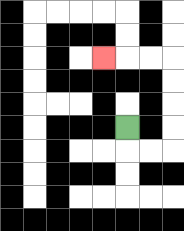{'start': '[5, 5]', 'end': '[4, 2]', 'path_directions': 'D,R,R,U,U,U,U,L,L,L', 'path_coordinates': '[[5, 5], [5, 6], [6, 6], [7, 6], [7, 5], [7, 4], [7, 3], [7, 2], [6, 2], [5, 2], [4, 2]]'}